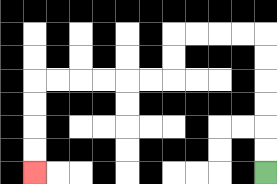{'start': '[11, 7]', 'end': '[1, 7]', 'path_directions': 'U,U,U,U,U,U,L,L,L,L,D,D,L,L,L,L,L,L,D,D,D,D', 'path_coordinates': '[[11, 7], [11, 6], [11, 5], [11, 4], [11, 3], [11, 2], [11, 1], [10, 1], [9, 1], [8, 1], [7, 1], [7, 2], [7, 3], [6, 3], [5, 3], [4, 3], [3, 3], [2, 3], [1, 3], [1, 4], [1, 5], [1, 6], [1, 7]]'}